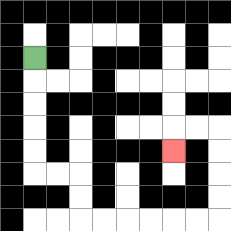{'start': '[1, 2]', 'end': '[7, 6]', 'path_directions': 'D,D,D,D,D,R,R,D,D,R,R,R,R,R,R,U,U,U,U,L,L,D', 'path_coordinates': '[[1, 2], [1, 3], [1, 4], [1, 5], [1, 6], [1, 7], [2, 7], [3, 7], [3, 8], [3, 9], [4, 9], [5, 9], [6, 9], [7, 9], [8, 9], [9, 9], [9, 8], [9, 7], [9, 6], [9, 5], [8, 5], [7, 5], [7, 6]]'}